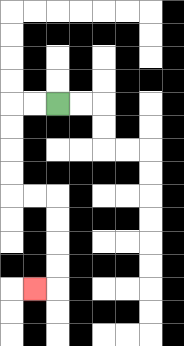{'start': '[2, 4]', 'end': '[1, 12]', 'path_directions': 'L,L,D,D,D,D,R,R,D,D,D,D,L', 'path_coordinates': '[[2, 4], [1, 4], [0, 4], [0, 5], [0, 6], [0, 7], [0, 8], [1, 8], [2, 8], [2, 9], [2, 10], [2, 11], [2, 12], [1, 12]]'}